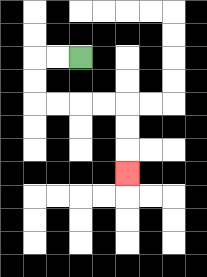{'start': '[3, 2]', 'end': '[5, 7]', 'path_directions': 'L,L,D,D,R,R,R,R,D,D,D', 'path_coordinates': '[[3, 2], [2, 2], [1, 2], [1, 3], [1, 4], [2, 4], [3, 4], [4, 4], [5, 4], [5, 5], [5, 6], [5, 7]]'}